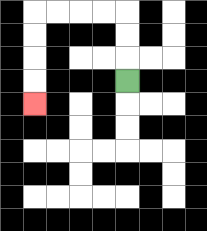{'start': '[5, 3]', 'end': '[1, 4]', 'path_directions': 'U,U,U,L,L,L,L,D,D,D,D', 'path_coordinates': '[[5, 3], [5, 2], [5, 1], [5, 0], [4, 0], [3, 0], [2, 0], [1, 0], [1, 1], [1, 2], [1, 3], [1, 4]]'}